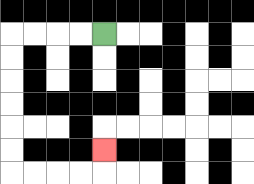{'start': '[4, 1]', 'end': '[4, 6]', 'path_directions': 'L,L,L,L,D,D,D,D,D,D,R,R,R,R,U', 'path_coordinates': '[[4, 1], [3, 1], [2, 1], [1, 1], [0, 1], [0, 2], [0, 3], [0, 4], [0, 5], [0, 6], [0, 7], [1, 7], [2, 7], [3, 7], [4, 7], [4, 6]]'}